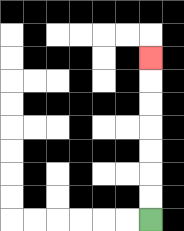{'start': '[6, 9]', 'end': '[6, 2]', 'path_directions': 'U,U,U,U,U,U,U', 'path_coordinates': '[[6, 9], [6, 8], [6, 7], [6, 6], [6, 5], [6, 4], [6, 3], [6, 2]]'}